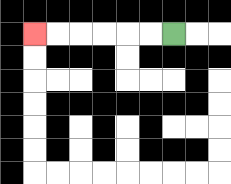{'start': '[7, 1]', 'end': '[1, 1]', 'path_directions': 'L,L,L,L,L,L', 'path_coordinates': '[[7, 1], [6, 1], [5, 1], [4, 1], [3, 1], [2, 1], [1, 1]]'}